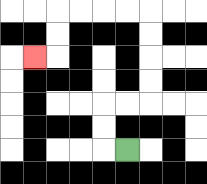{'start': '[5, 6]', 'end': '[1, 2]', 'path_directions': 'L,U,U,R,R,U,U,U,U,L,L,L,L,D,D,L', 'path_coordinates': '[[5, 6], [4, 6], [4, 5], [4, 4], [5, 4], [6, 4], [6, 3], [6, 2], [6, 1], [6, 0], [5, 0], [4, 0], [3, 0], [2, 0], [2, 1], [2, 2], [1, 2]]'}